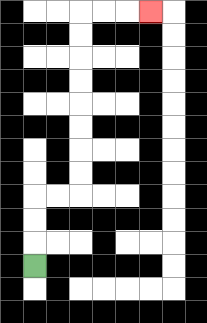{'start': '[1, 11]', 'end': '[6, 0]', 'path_directions': 'U,U,U,R,R,U,U,U,U,U,U,U,U,R,R,R', 'path_coordinates': '[[1, 11], [1, 10], [1, 9], [1, 8], [2, 8], [3, 8], [3, 7], [3, 6], [3, 5], [3, 4], [3, 3], [3, 2], [3, 1], [3, 0], [4, 0], [5, 0], [6, 0]]'}